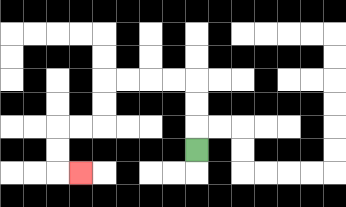{'start': '[8, 6]', 'end': '[3, 7]', 'path_directions': 'U,U,U,L,L,L,L,D,D,L,L,D,D,R', 'path_coordinates': '[[8, 6], [8, 5], [8, 4], [8, 3], [7, 3], [6, 3], [5, 3], [4, 3], [4, 4], [4, 5], [3, 5], [2, 5], [2, 6], [2, 7], [3, 7]]'}